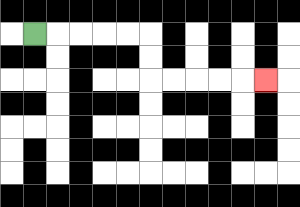{'start': '[1, 1]', 'end': '[11, 3]', 'path_directions': 'R,R,R,R,R,D,D,R,R,R,R,R', 'path_coordinates': '[[1, 1], [2, 1], [3, 1], [4, 1], [5, 1], [6, 1], [6, 2], [6, 3], [7, 3], [8, 3], [9, 3], [10, 3], [11, 3]]'}